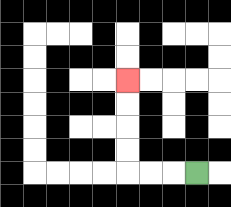{'start': '[8, 7]', 'end': '[5, 3]', 'path_directions': 'L,L,L,U,U,U,U', 'path_coordinates': '[[8, 7], [7, 7], [6, 7], [5, 7], [5, 6], [5, 5], [5, 4], [5, 3]]'}